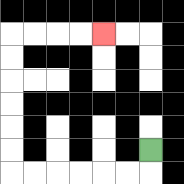{'start': '[6, 6]', 'end': '[4, 1]', 'path_directions': 'D,L,L,L,L,L,L,U,U,U,U,U,U,R,R,R,R', 'path_coordinates': '[[6, 6], [6, 7], [5, 7], [4, 7], [3, 7], [2, 7], [1, 7], [0, 7], [0, 6], [0, 5], [0, 4], [0, 3], [0, 2], [0, 1], [1, 1], [2, 1], [3, 1], [4, 1]]'}